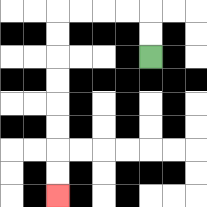{'start': '[6, 2]', 'end': '[2, 8]', 'path_directions': 'U,U,L,L,L,L,D,D,D,D,D,D,D,D', 'path_coordinates': '[[6, 2], [6, 1], [6, 0], [5, 0], [4, 0], [3, 0], [2, 0], [2, 1], [2, 2], [2, 3], [2, 4], [2, 5], [2, 6], [2, 7], [2, 8]]'}